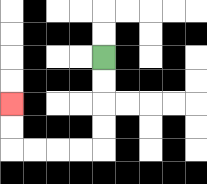{'start': '[4, 2]', 'end': '[0, 4]', 'path_directions': 'D,D,D,D,L,L,L,L,U,U', 'path_coordinates': '[[4, 2], [4, 3], [4, 4], [4, 5], [4, 6], [3, 6], [2, 6], [1, 6], [0, 6], [0, 5], [0, 4]]'}